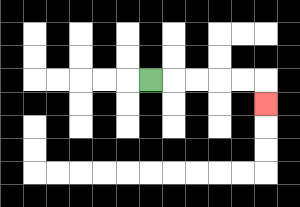{'start': '[6, 3]', 'end': '[11, 4]', 'path_directions': 'R,R,R,R,R,D', 'path_coordinates': '[[6, 3], [7, 3], [8, 3], [9, 3], [10, 3], [11, 3], [11, 4]]'}